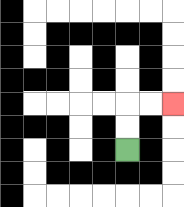{'start': '[5, 6]', 'end': '[7, 4]', 'path_directions': 'U,U,R,R', 'path_coordinates': '[[5, 6], [5, 5], [5, 4], [6, 4], [7, 4]]'}